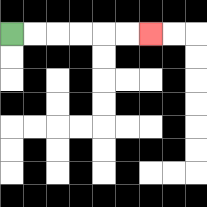{'start': '[0, 1]', 'end': '[6, 1]', 'path_directions': 'R,R,R,R,R,R', 'path_coordinates': '[[0, 1], [1, 1], [2, 1], [3, 1], [4, 1], [5, 1], [6, 1]]'}